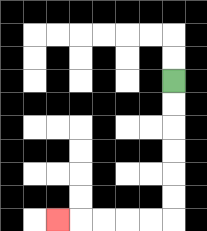{'start': '[7, 3]', 'end': '[2, 9]', 'path_directions': 'D,D,D,D,D,D,L,L,L,L,L', 'path_coordinates': '[[7, 3], [7, 4], [7, 5], [7, 6], [7, 7], [7, 8], [7, 9], [6, 9], [5, 9], [4, 9], [3, 9], [2, 9]]'}